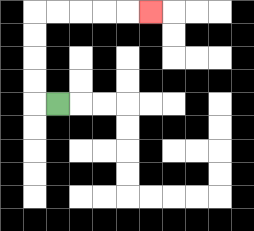{'start': '[2, 4]', 'end': '[6, 0]', 'path_directions': 'L,U,U,U,U,R,R,R,R,R', 'path_coordinates': '[[2, 4], [1, 4], [1, 3], [1, 2], [1, 1], [1, 0], [2, 0], [3, 0], [4, 0], [5, 0], [6, 0]]'}